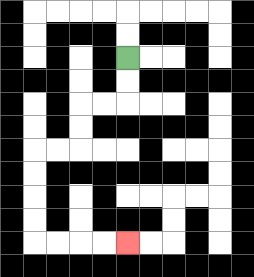{'start': '[5, 2]', 'end': '[5, 10]', 'path_directions': 'D,D,L,L,D,D,L,L,D,D,D,D,R,R,R,R', 'path_coordinates': '[[5, 2], [5, 3], [5, 4], [4, 4], [3, 4], [3, 5], [3, 6], [2, 6], [1, 6], [1, 7], [1, 8], [1, 9], [1, 10], [2, 10], [3, 10], [4, 10], [5, 10]]'}